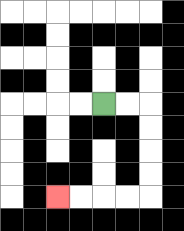{'start': '[4, 4]', 'end': '[2, 8]', 'path_directions': 'R,R,D,D,D,D,L,L,L,L', 'path_coordinates': '[[4, 4], [5, 4], [6, 4], [6, 5], [6, 6], [6, 7], [6, 8], [5, 8], [4, 8], [3, 8], [2, 8]]'}